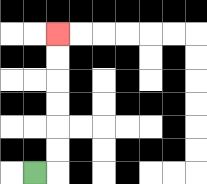{'start': '[1, 7]', 'end': '[2, 1]', 'path_directions': 'R,U,U,U,U,U,U', 'path_coordinates': '[[1, 7], [2, 7], [2, 6], [2, 5], [2, 4], [2, 3], [2, 2], [2, 1]]'}